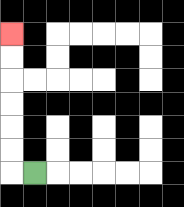{'start': '[1, 7]', 'end': '[0, 1]', 'path_directions': 'L,U,U,U,U,U,U', 'path_coordinates': '[[1, 7], [0, 7], [0, 6], [0, 5], [0, 4], [0, 3], [0, 2], [0, 1]]'}